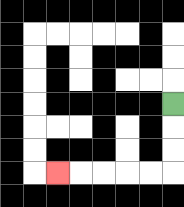{'start': '[7, 4]', 'end': '[2, 7]', 'path_directions': 'D,D,D,L,L,L,L,L', 'path_coordinates': '[[7, 4], [7, 5], [7, 6], [7, 7], [6, 7], [5, 7], [4, 7], [3, 7], [2, 7]]'}